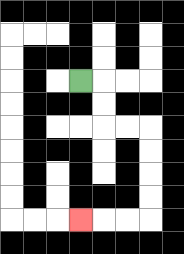{'start': '[3, 3]', 'end': '[3, 9]', 'path_directions': 'R,D,D,R,R,D,D,D,D,L,L,L', 'path_coordinates': '[[3, 3], [4, 3], [4, 4], [4, 5], [5, 5], [6, 5], [6, 6], [6, 7], [6, 8], [6, 9], [5, 9], [4, 9], [3, 9]]'}